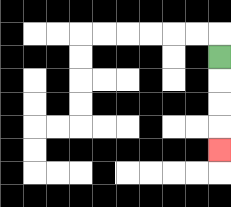{'start': '[9, 2]', 'end': '[9, 6]', 'path_directions': 'D,D,D,D', 'path_coordinates': '[[9, 2], [9, 3], [9, 4], [9, 5], [9, 6]]'}